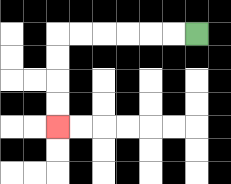{'start': '[8, 1]', 'end': '[2, 5]', 'path_directions': 'L,L,L,L,L,L,D,D,D,D', 'path_coordinates': '[[8, 1], [7, 1], [6, 1], [5, 1], [4, 1], [3, 1], [2, 1], [2, 2], [2, 3], [2, 4], [2, 5]]'}